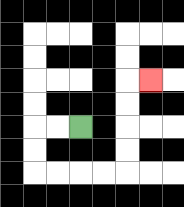{'start': '[3, 5]', 'end': '[6, 3]', 'path_directions': 'L,L,D,D,R,R,R,R,U,U,U,U,R', 'path_coordinates': '[[3, 5], [2, 5], [1, 5], [1, 6], [1, 7], [2, 7], [3, 7], [4, 7], [5, 7], [5, 6], [5, 5], [5, 4], [5, 3], [6, 3]]'}